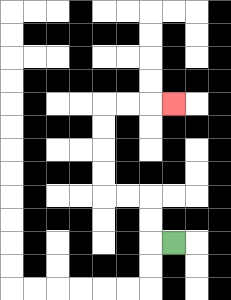{'start': '[7, 10]', 'end': '[7, 4]', 'path_directions': 'L,U,U,L,L,U,U,U,U,R,R,R', 'path_coordinates': '[[7, 10], [6, 10], [6, 9], [6, 8], [5, 8], [4, 8], [4, 7], [4, 6], [4, 5], [4, 4], [5, 4], [6, 4], [7, 4]]'}